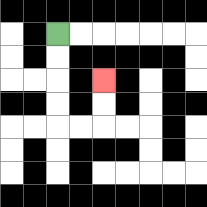{'start': '[2, 1]', 'end': '[4, 3]', 'path_directions': 'D,D,D,D,R,R,U,U', 'path_coordinates': '[[2, 1], [2, 2], [2, 3], [2, 4], [2, 5], [3, 5], [4, 5], [4, 4], [4, 3]]'}